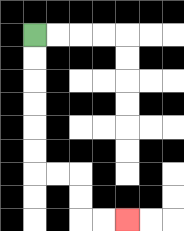{'start': '[1, 1]', 'end': '[5, 9]', 'path_directions': 'D,D,D,D,D,D,R,R,D,D,R,R', 'path_coordinates': '[[1, 1], [1, 2], [1, 3], [1, 4], [1, 5], [1, 6], [1, 7], [2, 7], [3, 7], [3, 8], [3, 9], [4, 9], [5, 9]]'}